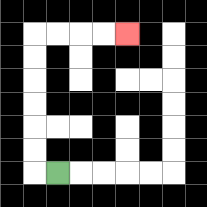{'start': '[2, 7]', 'end': '[5, 1]', 'path_directions': 'L,U,U,U,U,U,U,R,R,R,R', 'path_coordinates': '[[2, 7], [1, 7], [1, 6], [1, 5], [1, 4], [1, 3], [1, 2], [1, 1], [2, 1], [3, 1], [4, 1], [5, 1]]'}